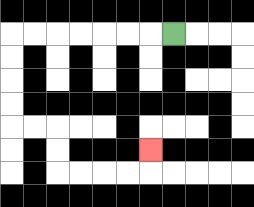{'start': '[7, 1]', 'end': '[6, 6]', 'path_directions': 'L,L,L,L,L,L,L,D,D,D,D,R,R,D,D,R,R,R,R,U', 'path_coordinates': '[[7, 1], [6, 1], [5, 1], [4, 1], [3, 1], [2, 1], [1, 1], [0, 1], [0, 2], [0, 3], [0, 4], [0, 5], [1, 5], [2, 5], [2, 6], [2, 7], [3, 7], [4, 7], [5, 7], [6, 7], [6, 6]]'}